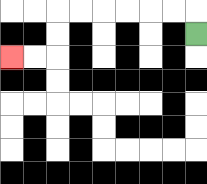{'start': '[8, 1]', 'end': '[0, 2]', 'path_directions': 'U,L,L,L,L,L,L,D,D,L,L', 'path_coordinates': '[[8, 1], [8, 0], [7, 0], [6, 0], [5, 0], [4, 0], [3, 0], [2, 0], [2, 1], [2, 2], [1, 2], [0, 2]]'}